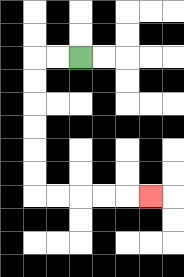{'start': '[3, 2]', 'end': '[6, 8]', 'path_directions': 'L,L,D,D,D,D,D,D,R,R,R,R,R', 'path_coordinates': '[[3, 2], [2, 2], [1, 2], [1, 3], [1, 4], [1, 5], [1, 6], [1, 7], [1, 8], [2, 8], [3, 8], [4, 8], [5, 8], [6, 8]]'}